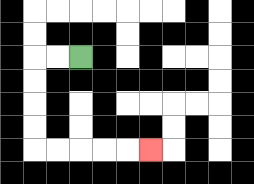{'start': '[3, 2]', 'end': '[6, 6]', 'path_directions': 'L,L,D,D,D,D,R,R,R,R,R', 'path_coordinates': '[[3, 2], [2, 2], [1, 2], [1, 3], [1, 4], [1, 5], [1, 6], [2, 6], [3, 6], [4, 6], [5, 6], [6, 6]]'}